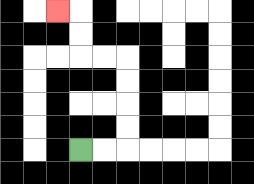{'start': '[3, 6]', 'end': '[2, 0]', 'path_directions': 'R,R,U,U,U,U,L,L,U,U,L', 'path_coordinates': '[[3, 6], [4, 6], [5, 6], [5, 5], [5, 4], [5, 3], [5, 2], [4, 2], [3, 2], [3, 1], [3, 0], [2, 0]]'}